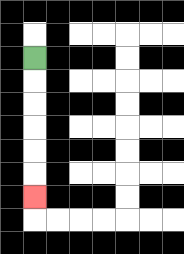{'start': '[1, 2]', 'end': '[1, 8]', 'path_directions': 'D,D,D,D,D,D', 'path_coordinates': '[[1, 2], [1, 3], [1, 4], [1, 5], [1, 6], [1, 7], [1, 8]]'}